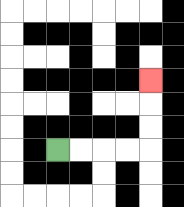{'start': '[2, 6]', 'end': '[6, 3]', 'path_directions': 'R,R,R,R,U,U,U', 'path_coordinates': '[[2, 6], [3, 6], [4, 6], [5, 6], [6, 6], [6, 5], [6, 4], [6, 3]]'}